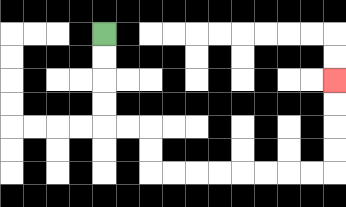{'start': '[4, 1]', 'end': '[14, 3]', 'path_directions': 'D,D,D,D,R,R,D,D,R,R,R,R,R,R,R,R,U,U,U,U', 'path_coordinates': '[[4, 1], [4, 2], [4, 3], [4, 4], [4, 5], [5, 5], [6, 5], [6, 6], [6, 7], [7, 7], [8, 7], [9, 7], [10, 7], [11, 7], [12, 7], [13, 7], [14, 7], [14, 6], [14, 5], [14, 4], [14, 3]]'}